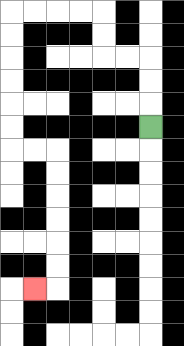{'start': '[6, 5]', 'end': '[1, 12]', 'path_directions': 'U,U,U,L,L,U,U,L,L,L,L,D,D,D,D,D,D,R,R,D,D,D,D,D,D,L', 'path_coordinates': '[[6, 5], [6, 4], [6, 3], [6, 2], [5, 2], [4, 2], [4, 1], [4, 0], [3, 0], [2, 0], [1, 0], [0, 0], [0, 1], [0, 2], [0, 3], [0, 4], [0, 5], [0, 6], [1, 6], [2, 6], [2, 7], [2, 8], [2, 9], [2, 10], [2, 11], [2, 12], [1, 12]]'}